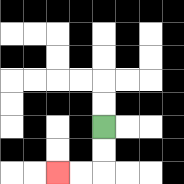{'start': '[4, 5]', 'end': '[2, 7]', 'path_directions': 'D,D,L,L', 'path_coordinates': '[[4, 5], [4, 6], [4, 7], [3, 7], [2, 7]]'}